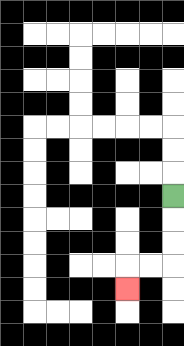{'start': '[7, 8]', 'end': '[5, 12]', 'path_directions': 'D,D,D,L,L,D', 'path_coordinates': '[[7, 8], [7, 9], [7, 10], [7, 11], [6, 11], [5, 11], [5, 12]]'}